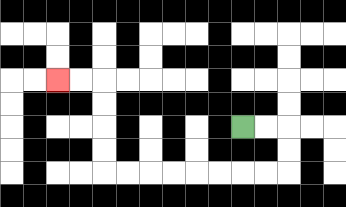{'start': '[10, 5]', 'end': '[2, 3]', 'path_directions': 'R,R,D,D,L,L,L,L,L,L,L,L,U,U,U,U,L,L', 'path_coordinates': '[[10, 5], [11, 5], [12, 5], [12, 6], [12, 7], [11, 7], [10, 7], [9, 7], [8, 7], [7, 7], [6, 7], [5, 7], [4, 7], [4, 6], [4, 5], [4, 4], [4, 3], [3, 3], [2, 3]]'}